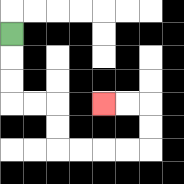{'start': '[0, 1]', 'end': '[4, 4]', 'path_directions': 'D,D,D,R,R,D,D,R,R,R,R,U,U,L,L', 'path_coordinates': '[[0, 1], [0, 2], [0, 3], [0, 4], [1, 4], [2, 4], [2, 5], [2, 6], [3, 6], [4, 6], [5, 6], [6, 6], [6, 5], [6, 4], [5, 4], [4, 4]]'}